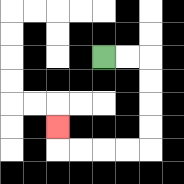{'start': '[4, 2]', 'end': '[2, 5]', 'path_directions': 'R,R,D,D,D,D,L,L,L,L,U', 'path_coordinates': '[[4, 2], [5, 2], [6, 2], [6, 3], [6, 4], [6, 5], [6, 6], [5, 6], [4, 6], [3, 6], [2, 6], [2, 5]]'}